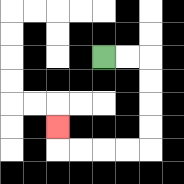{'start': '[4, 2]', 'end': '[2, 5]', 'path_directions': 'R,R,D,D,D,D,L,L,L,L,U', 'path_coordinates': '[[4, 2], [5, 2], [6, 2], [6, 3], [6, 4], [6, 5], [6, 6], [5, 6], [4, 6], [3, 6], [2, 6], [2, 5]]'}